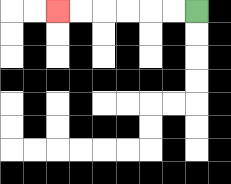{'start': '[8, 0]', 'end': '[2, 0]', 'path_directions': 'L,L,L,L,L,L', 'path_coordinates': '[[8, 0], [7, 0], [6, 0], [5, 0], [4, 0], [3, 0], [2, 0]]'}